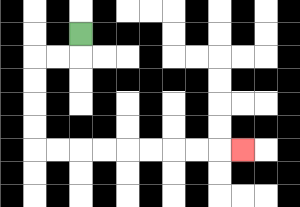{'start': '[3, 1]', 'end': '[10, 6]', 'path_directions': 'D,L,L,D,D,D,D,R,R,R,R,R,R,R,R,R', 'path_coordinates': '[[3, 1], [3, 2], [2, 2], [1, 2], [1, 3], [1, 4], [1, 5], [1, 6], [2, 6], [3, 6], [4, 6], [5, 6], [6, 6], [7, 6], [8, 6], [9, 6], [10, 6]]'}